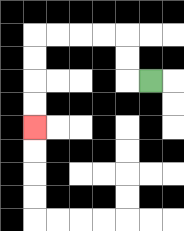{'start': '[6, 3]', 'end': '[1, 5]', 'path_directions': 'L,U,U,L,L,L,L,D,D,D,D', 'path_coordinates': '[[6, 3], [5, 3], [5, 2], [5, 1], [4, 1], [3, 1], [2, 1], [1, 1], [1, 2], [1, 3], [1, 4], [1, 5]]'}